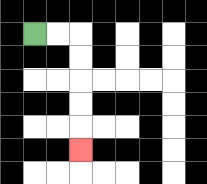{'start': '[1, 1]', 'end': '[3, 6]', 'path_directions': 'R,R,D,D,D,D,D', 'path_coordinates': '[[1, 1], [2, 1], [3, 1], [3, 2], [3, 3], [3, 4], [3, 5], [3, 6]]'}